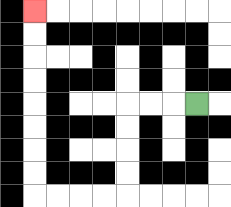{'start': '[8, 4]', 'end': '[1, 0]', 'path_directions': 'L,L,L,D,D,D,D,L,L,L,L,U,U,U,U,U,U,U,U', 'path_coordinates': '[[8, 4], [7, 4], [6, 4], [5, 4], [5, 5], [5, 6], [5, 7], [5, 8], [4, 8], [3, 8], [2, 8], [1, 8], [1, 7], [1, 6], [1, 5], [1, 4], [1, 3], [1, 2], [1, 1], [1, 0]]'}